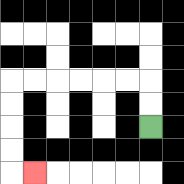{'start': '[6, 5]', 'end': '[1, 7]', 'path_directions': 'U,U,L,L,L,L,L,L,D,D,D,D,R', 'path_coordinates': '[[6, 5], [6, 4], [6, 3], [5, 3], [4, 3], [3, 3], [2, 3], [1, 3], [0, 3], [0, 4], [0, 5], [0, 6], [0, 7], [1, 7]]'}